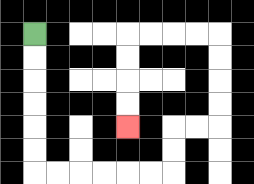{'start': '[1, 1]', 'end': '[5, 5]', 'path_directions': 'D,D,D,D,D,D,R,R,R,R,R,R,U,U,R,R,U,U,U,U,L,L,L,L,D,D,D,D', 'path_coordinates': '[[1, 1], [1, 2], [1, 3], [1, 4], [1, 5], [1, 6], [1, 7], [2, 7], [3, 7], [4, 7], [5, 7], [6, 7], [7, 7], [7, 6], [7, 5], [8, 5], [9, 5], [9, 4], [9, 3], [9, 2], [9, 1], [8, 1], [7, 1], [6, 1], [5, 1], [5, 2], [5, 3], [5, 4], [5, 5]]'}